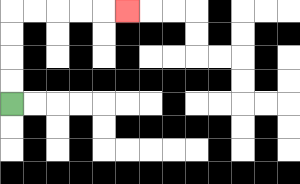{'start': '[0, 4]', 'end': '[5, 0]', 'path_directions': 'U,U,U,U,R,R,R,R,R', 'path_coordinates': '[[0, 4], [0, 3], [0, 2], [0, 1], [0, 0], [1, 0], [2, 0], [3, 0], [4, 0], [5, 0]]'}